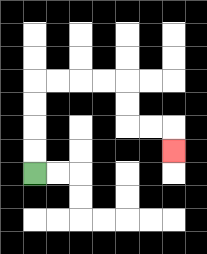{'start': '[1, 7]', 'end': '[7, 6]', 'path_directions': 'U,U,U,U,R,R,R,R,D,D,R,R,D', 'path_coordinates': '[[1, 7], [1, 6], [1, 5], [1, 4], [1, 3], [2, 3], [3, 3], [4, 3], [5, 3], [5, 4], [5, 5], [6, 5], [7, 5], [7, 6]]'}